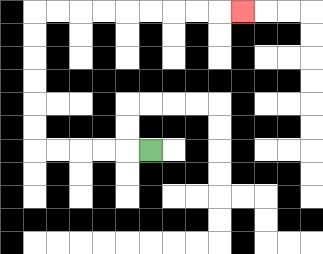{'start': '[6, 6]', 'end': '[10, 0]', 'path_directions': 'L,L,L,L,L,U,U,U,U,U,U,R,R,R,R,R,R,R,R,R', 'path_coordinates': '[[6, 6], [5, 6], [4, 6], [3, 6], [2, 6], [1, 6], [1, 5], [1, 4], [1, 3], [1, 2], [1, 1], [1, 0], [2, 0], [3, 0], [4, 0], [5, 0], [6, 0], [7, 0], [8, 0], [9, 0], [10, 0]]'}